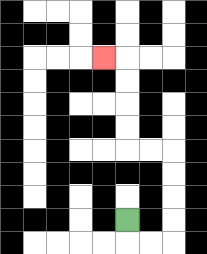{'start': '[5, 9]', 'end': '[4, 2]', 'path_directions': 'D,R,R,U,U,U,U,L,L,U,U,U,U,L', 'path_coordinates': '[[5, 9], [5, 10], [6, 10], [7, 10], [7, 9], [7, 8], [7, 7], [7, 6], [6, 6], [5, 6], [5, 5], [5, 4], [5, 3], [5, 2], [4, 2]]'}